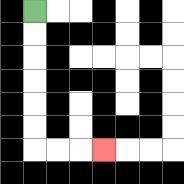{'start': '[1, 0]', 'end': '[4, 6]', 'path_directions': 'D,D,D,D,D,D,R,R,R', 'path_coordinates': '[[1, 0], [1, 1], [1, 2], [1, 3], [1, 4], [1, 5], [1, 6], [2, 6], [3, 6], [4, 6]]'}